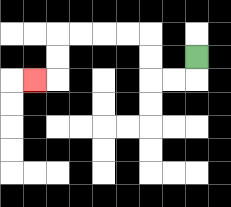{'start': '[8, 2]', 'end': '[1, 3]', 'path_directions': 'D,L,L,U,U,L,L,L,L,D,D,L', 'path_coordinates': '[[8, 2], [8, 3], [7, 3], [6, 3], [6, 2], [6, 1], [5, 1], [4, 1], [3, 1], [2, 1], [2, 2], [2, 3], [1, 3]]'}